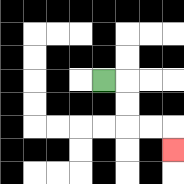{'start': '[4, 3]', 'end': '[7, 6]', 'path_directions': 'R,D,D,R,R,D', 'path_coordinates': '[[4, 3], [5, 3], [5, 4], [5, 5], [6, 5], [7, 5], [7, 6]]'}